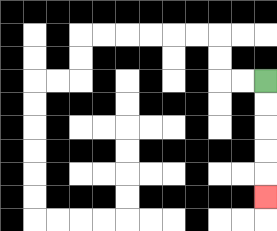{'start': '[11, 3]', 'end': '[11, 8]', 'path_directions': 'D,D,D,D,D', 'path_coordinates': '[[11, 3], [11, 4], [11, 5], [11, 6], [11, 7], [11, 8]]'}